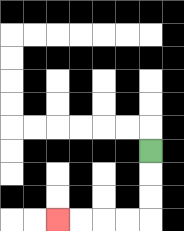{'start': '[6, 6]', 'end': '[2, 9]', 'path_directions': 'D,D,D,L,L,L,L', 'path_coordinates': '[[6, 6], [6, 7], [6, 8], [6, 9], [5, 9], [4, 9], [3, 9], [2, 9]]'}